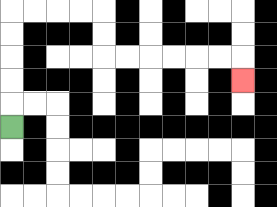{'start': '[0, 5]', 'end': '[10, 3]', 'path_directions': 'U,U,U,U,U,R,R,R,R,D,D,R,R,R,R,R,R,D', 'path_coordinates': '[[0, 5], [0, 4], [0, 3], [0, 2], [0, 1], [0, 0], [1, 0], [2, 0], [3, 0], [4, 0], [4, 1], [4, 2], [5, 2], [6, 2], [7, 2], [8, 2], [9, 2], [10, 2], [10, 3]]'}